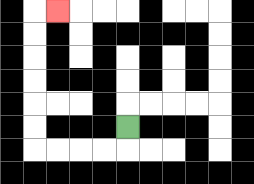{'start': '[5, 5]', 'end': '[2, 0]', 'path_directions': 'D,L,L,L,L,U,U,U,U,U,U,R', 'path_coordinates': '[[5, 5], [5, 6], [4, 6], [3, 6], [2, 6], [1, 6], [1, 5], [1, 4], [1, 3], [1, 2], [1, 1], [1, 0], [2, 0]]'}